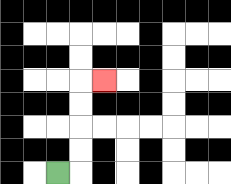{'start': '[2, 7]', 'end': '[4, 3]', 'path_directions': 'R,U,U,U,U,R', 'path_coordinates': '[[2, 7], [3, 7], [3, 6], [3, 5], [3, 4], [3, 3], [4, 3]]'}